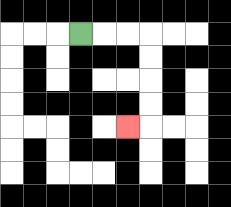{'start': '[3, 1]', 'end': '[5, 5]', 'path_directions': 'R,R,R,D,D,D,D,L', 'path_coordinates': '[[3, 1], [4, 1], [5, 1], [6, 1], [6, 2], [6, 3], [6, 4], [6, 5], [5, 5]]'}